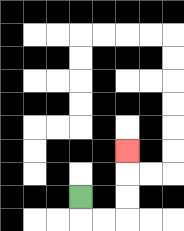{'start': '[3, 8]', 'end': '[5, 6]', 'path_directions': 'D,R,R,U,U,U', 'path_coordinates': '[[3, 8], [3, 9], [4, 9], [5, 9], [5, 8], [5, 7], [5, 6]]'}